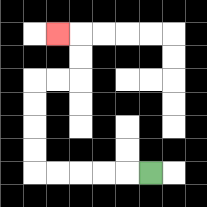{'start': '[6, 7]', 'end': '[2, 1]', 'path_directions': 'L,L,L,L,L,U,U,U,U,R,R,U,U,L', 'path_coordinates': '[[6, 7], [5, 7], [4, 7], [3, 7], [2, 7], [1, 7], [1, 6], [1, 5], [1, 4], [1, 3], [2, 3], [3, 3], [3, 2], [3, 1], [2, 1]]'}